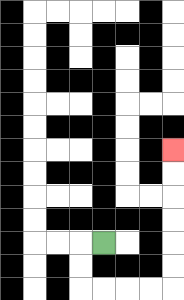{'start': '[4, 10]', 'end': '[7, 6]', 'path_directions': 'L,D,D,R,R,R,R,U,U,U,U,U,U', 'path_coordinates': '[[4, 10], [3, 10], [3, 11], [3, 12], [4, 12], [5, 12], [6, 12], [7, 12], [7, 11], [7, 10], [7, 9], [7, 8], [7, 7], [7, 6]]'}